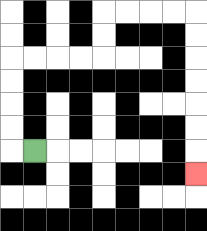{'start': '[1, 6]', 'end': '[8, 7]', 'path_directions': 'L,U,U,U,U,R,R,R,R,U,U,R,R,R,R,D,D,D,D,D,D,D', 'path_coordinates': '[[1, 6], [0, 6], [0, 5], [0, 4], [0, 3], [0, 2], [1, 2], [2, 2], [3, 2], [4, 2], [4, 1], [4, 0], [5, 0], [6, 0], [7, 0], [8, 0], [8, 1], [8, 2], [8, 3], [8, 4], [8, 5], [8, 6], [8, 7]]'}